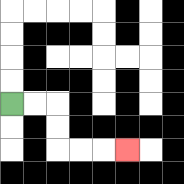{'start': '[0, 4]', 'end': '[5, 6]', 'path_directions': 'R,R,D,D,R,R,R', 'path_coordinates': '[[0, 4], [1, 4], [2, 4], [2, 5], [2, 6], [3, 6], [4, 6], [5, 6]]'}